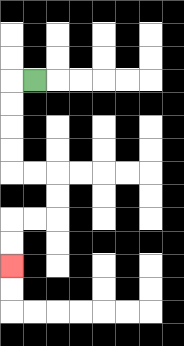{'start': '[1, 3]', 'end': '[0, 11]', 'path_directions': 'L,D,D,D,D,R,R,D,D,L,L,D,D', 'path_coordinates': '[[1, 3], [0, 3], [0, 4], [0, 5], [0, 6], [0, 7], [1, 7], [2, 7], [2, 8], [2, 9], [1, 9], [0, 9], [0, 10], [0, 11]]'}